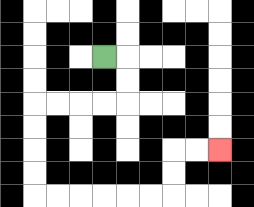{'start': '[4, 2]', 'end': '[9, 6]', 'path_directions': 'R,D,D,L,L,L,L,D,D,D,D,R,R,R,R,R,R,U,U,R,R', 'path_coordinates': '[[4, 2], [5, 2], [5, 3], [5, 4], [4, 4], [3, 4], [2, 4], [1, 4], [1, 5], [1, 6], [1, 7], [1, 8], [2, 8], [3, 8], [4, 8], [5, 8], [6, 8], [7, 8], [7, 7], [7, 6], [8, 6], [9, 6]]'}